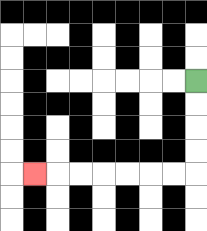{'start': '[8, 3]', 'end': '[1, 7]', 'path_directions': 'D,D,D,D,L,L,L,L,L,L,L', 'path_coordinates': '[[8, 3], [8, 4], [8, 5], [8, 6], [8, 7], [7, 7], [6, 7], [5, 7], [4, 7], [3, 7], [2, 7], [1, 7]]'}